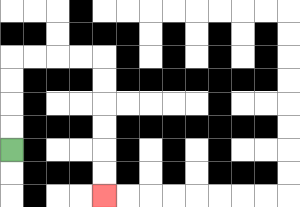{'start': '[0, 6]', 'end': '[4, 8]', 'path_directions': 'U,U,U,U,R,R,R,R,D,D,D,D,D,D', 'path_coordinates': '[[0, 6], [0, 5], [0, 4], [0, 3], [0, 2], [1, 2], [2, 2], [3, 2], [4, 2], [4, 3], [4, 4], [4, 5], [4, 6], [4, 7], [4, 8]]'}